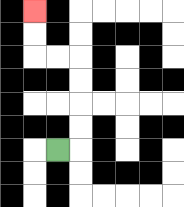{'start': '[2, 6]', 'end': '[1, 0]', 'path_directions': 'R,U,U,U,U,L,L,U,U', 'path_coordinates': '[[2, 6], [3, 6], [3, 5], [3, 4], [3, 3], [3, 2], [2, 2], [1, 2], [1, 1], [1, 0]]'}